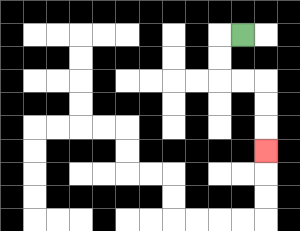{'start': '[10, 1]', 'end': '[11, 6]', 'path_directions': 'L,D,D,R,R,D,D,D', 'path_coordinates': '[[10, 1], [9, 1], [9, 2], [9, 3], [10, 3], [11, 3], [11, 4], [11, 5], [11, 6]]'}